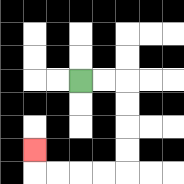{'start': '[3, 3]', 'end': '[1, 6]', 'path_directions': 'R,R,D,D,D,D,L,L,L,L,U', 'path_coordinates': '[[3, 3], [4, 3], [5, 3], [5, 4], [5, 5], [5, 6], [5, 7], [4, 7], [3, 7], [2, 7], [1, 7], [1, 6]]'}